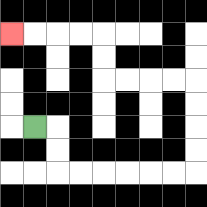{'start': '[1, 5]', 'end': '[0, 1]', 'path_directions': 'R,D,D,R,R,R,R,R,R,U,U,U,U,L,L,L,L,U,U,L,L,L,L', 'path_coordinates': '[[1, 5], [2, 5], [2, 6], [2, 7], [3, 7], [4, 7], [5, 7], [6, 7], [7, 7], [8, 7], [8, 6], [8, 5], [8, 4], [8, 3], [7, 3], [6, 3], [5, 3], [4, 3], [4, 2], [4, 1], [3, 1], [2, 1], [1, 1], [0, 1]]'}